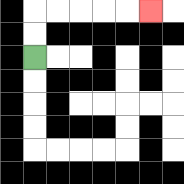{'start': '[1, 2]', 'end': '[6, 0]', 'path_directions': 'U,U,R,R,R,R,R', 'path_coordinates': '[[1, 2], [1, 1], [1, 0], [2, 0], [3, 0], [4, 0], [5, 0], [6, 0]]'}